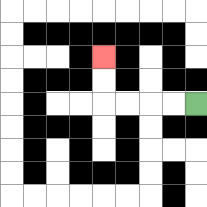{'start': '[8, 4]', 'end': '[4, 2]', 'path_directions': 'L,L,L,L,U,U', 'path_coordinates': '[[8, 4], [7, 4], [6, 4], [5, 4], [4, 4], [4, 3], [4, 2]]'}